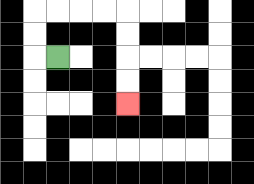{'start': '[2, 2]', 'end': '[5, 4]', 'path_directions': 'L,U,U,R,R,R,R,D,D,D,D', 'path_coordinates': '[[2, 2], [1, 2], [1, 1], [1, 0], [2, 0], [3, 0], [4, 0], [5, 0], [5, 1], [5, 2], [5, 3], [5, 4]]'}